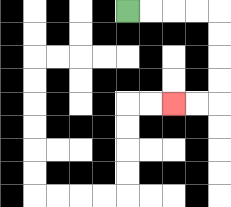{'start': '[5, 0]', 'end': '[7, 4]', 'path_directions': 'R,R,R,R,D,D,D,D,L,L', 'path_coordinates': '[[5, 0], [6, 0], [7, 0], [8, 0], [9, 0], [9, 1], [9, 2], [9, 3], [9, 4], [8, 4], [7, 4]]'}